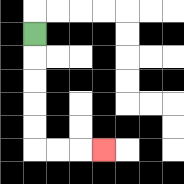{'start': '[1, 1]', 'end': '[4, 6]', 'path_directions': 'D,D,D,D,D,R,R,R', 'path_coordinates': '[[1, 1], [1, 2], [1, 3], [1, 4], [1, 5], [1, 6], [2, 6], [3, 6], [4, 6]]'}